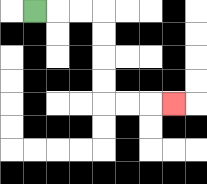{'start': '[1, 0]', 'end': '[7, 4]', 'path_directions': 'R,R,R,D,D,D,D,R,R,R', 'path_coordinates': '[[1, 0], [2, 0], [3, 0], [4, 0], [4, 1], [4, 2], [4, 3], [4, 4], [5, 4], [6, 4], [7, 4]]'}